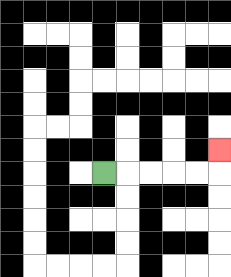{'start': '[4, 7]', 'end': '[9, 6]', 'path_directions': 'R,R,R,R,R,U', 'path_coordinates': '[[4, 7], [5, 7], [6, 7], [7, 7], [8, 7], [9, 7], [9, 6]]'}